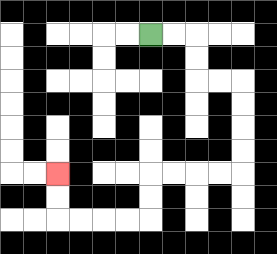{'start': '[6, 1]', 'end': '[2, 7]', 'path_directions': 'R,R,D,D,R,R,D,D,D,D,L,L,L,L,D,D,L,L,L,L,U,U', 'path_coordinates': '[[6, 1], [7, 1], [8, 1], [8, 2], [8, 3], [9, 3], [10, 3], [10, 4], [10, 5], [10, 6], [10, 7], [9, 7], [8, 7], [7, 7], [6, 7], [6, 8], [6, 9], [5, 9], [4, 9], [3, 9], [2, 9], [2, 8], [2, 7]]'}